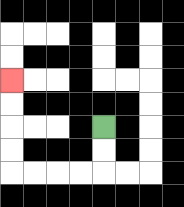{'start': '[4, 5]', 'end': '[0, 3]', 'path_directions': 'D,D,L,L,L,L,U,U,U,U', 'path_coordinates': '[[4, 5], [4, 6], [4, 7], [3, 7], [2, 7], [1, 7], [0, 7], [0, 6], [0, 5], [0, 4], [0, 3]]'}